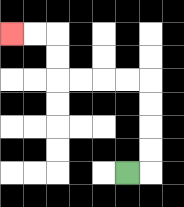{'start': '[5, 7]', 'end': '[0, 1]', 'path_directions': 'R,U,U,U,U,L,L,L,L,U,U,L,L', 'path_coordinates': '[[5, 7], [6, 7], [6, 6], [6, 5], [6, 4], [6, 3], [5, 3], [4, 3], [3, 3], [2, 3], [2, 2], [2, 1], [1, 1], [0, 1]]'}